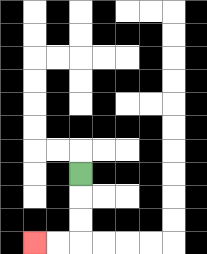{'start': '[3, 7]', 'end': '[1, 10]', 'path_directions': 'D,D,D,L,L', 'path_coordinates': '[[3, 7], [3, 8], [3, 9], [3, 10], [2, 10], [1, 10]]'}